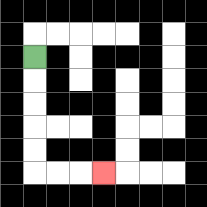{'start': '[1, 2]', 'end': '[4, 7]', 'path_directions': 'D,D,D,D,D,R,R,R', 'path_coordinates': '[[1, 2], [1, 3], [1, 4], [1, 5], [1, 6], [1, 7], [2, 7], [3, 7], [4, 7]]'}